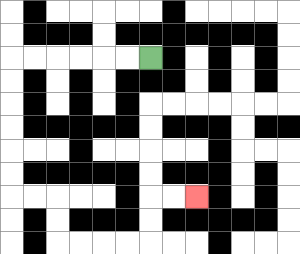{'start': '[6, 2]', 'end': '[8, 8]', 'path_directions': 'L,L,L,L,L,L,D,D,D,D,D,D,R,R,D,D,R,R,R,R,U,U,R,R', 'path_coordinates': '[[6, 2], [5, 2], [4, 2], [3, 2], [2, 2], [1, 2], [0, 2], [0, 3], [0, 4], [0, 5], [0, 6], [0, 7], [0, 8], [1, 8], [2, 8], [2, 9], [2, 10], [3, 10], [4, 10], [5, 10], [6, 10], [6, 9], [6, 8], [7, 8], [8, 8]]'}